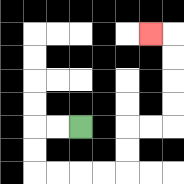{'start': '[3, 5]', 'end': '[6, 1]', 'path_directions': 'L,L,D,D,R,R,R,R,U,U,R,R,U,U,U,U,L', 'path_coordinates': '[[3, 5], [2, 5], [1, 5], [1, 6], [1, 7], [2, 7], [3, 7], [4, 7], [5, 7], [5, 6], [5, 5], [6, 5], [7, 5], [7, 4], [7, 3], [7, 2], [7, 1], [6, 1]]'}